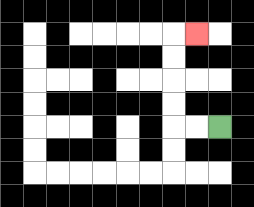{'start': '[9, 5]', 'end': '[8, 1]', 'path_directions': 'L,L,U,U,U,U,R', 'path_coordinates': '[[9, 5], [8, 5], [7, 5], [7, 4], [7, 3], [7, 2], [7, 1], [8, 1]]'}